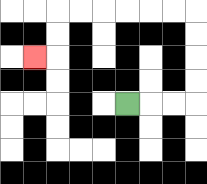{'start': '[5, 4]', 'end': '[1, 2]', 'path_directions': 'R,R,R,U,U,U,U,L,L,L,L,L,L,D,D,L', 'path_coordinates': '[[5, 4], [6, 4], [7, 4], [8, 4], [8, 3], [8, 2], [8, 1], [8, 0], [7, 0], [6, 0], [5, 0], [4, 0], [3, 0], [2, 0], [2, 1], [2, 2], [1, 2]]'}